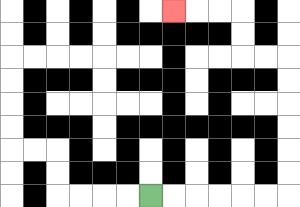{'start': '[6, 8]', 'end': '[7, 0]', 'path_directions': 'R,R,R,R,R,R,U,U,U,U,U,U,L,L,U,U,L,L,L', 'path_coordinates': '[[6, 8], [7, 8], [8, 8], [9, 8], [10, 8], [11, 8], [12, 8], [12, 7], [12, 6], [12, 5], [12, 4], [12, 3], [12, 2], [11, 2], [10, 2], [10, 1], [10, 0], [9, 0], [8, 0], [7, 0]]'}